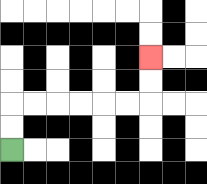{'start': '[0, 6]', 'end': '[6, 2]', 'path_directions': 'U,U,R,R,R,R,R,R,U,U', 'path_coordinates': '[[0, 6], [0, 5], [0, 4], [1, 4], [2, 4], [3, 4], [4, 4], [5, 4], [6, 4], [6, 3], [6, 2]]'}